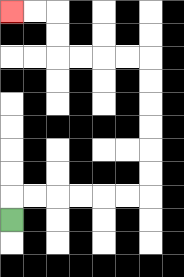{'start': '[0, 9]', 'end': '[0, 0]', 'path_directions': 'U,R,R,R,R,R,R,U,U,U,U,U,U,L,L,L,L,U,U,L,L', 'path_coordinates': '[[0, 9], [0, 8], [1, 8], [2, 8], [3, 8], [4, 8], [5, 8], [6, 8], [6, 7], [6, 6], [6, 5], [6, 4], [6, 3], [6, 2], [5, 2], [4, 2], [3, 2], [2, 2], [2, 1], [2, 0], [1, 0], [0, 0]]'}